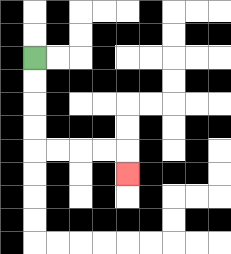{'start': '[1, 2]', 'end': '[5, 7]', 'path_directions': 'D,D,D,D,R,R,R,R,D', 'path_coordinates': '[[1, 2], [1, 3], [1, 4], [1, 5], [1, 6], [2, 6], [3, 6], [4, 6], [5, 6], [5, 7]]'}